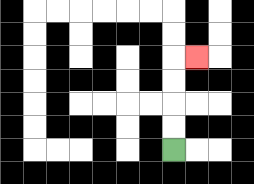{'start': '[7, 6]', 'end': '[8, 2]', 'path_directions': 'U,U,U,U,R', 'path_coordinates': '[[7, 6], [7, 5], [7, 4], [7, 3], [7, 2], [8, 2]]'}